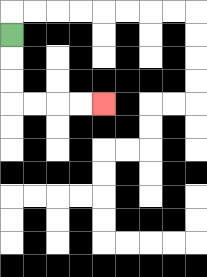{'start': '[0, 1]', 'end': '[4, 4]', 'path_directions': 'D,D,D,R,R,R,R', 'path_coordinates': '[[0, 1], [0, 2], [0, 3], [0, 4], [1, 4], [2, 4], [3, 4], [4, 4]]'}